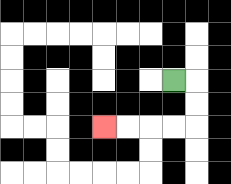{'start': '[7, 3]', 'end': '[4, 5]', 'path_directions': 'R,D,D,L,L,L,L', 'path_coordinates': '[[7, 3], [8, 3], [8, 4], [8, 5], [7, 5], [6, 5], [5, 5], [4, 5]]'}